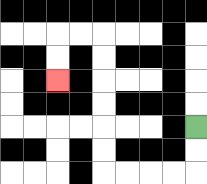{'start': '[8, 5]', 'end': '[2, 3]', 'path_directions': 'D,D,L,L,L,L,U,U,U,U,U,U,L,L,D,D', 'path_coordinates': '[[8, 5], [8, 6], [8, 7], [7, 7], [6, 7], [5, 7], [4, 7], [4, 6], [4, 5], [4, 4], [4, 3], [4, 2], [4, 1], [3, 1], [2, 1], [2, 2], [2, 3]]'}